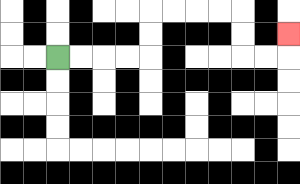{'start': '[2, 2]', 'end': '[12, 1]', 'path_directions': 'R,R,R,R,U,U,R,R,R,R,D,D,R,R,U', 'path_coordinates': '[[2, 2], [3, 2], [4, 2], [5, 2], [6, 2], [6, 1], [6, 0], [7, 0], [8, 0], [9, 0], [10, 0], [10, 1], [10, 2], [11, 2], [12, 2], [12, 1]]'}